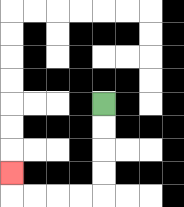{'start': '[4, 4]', 'end': '[0, 7]', 'path_directions': 'D,D,D,D,L,L,L,L,U', 'path_coordinates': '[[4, 4], [4, 5], [4, 6], [4, 7], [4, 8], [3, 8], [2, 8], [1, 8], [0, 8], [0, 7]]'}